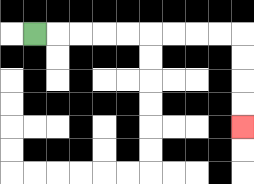{'start': '[1, 1]', 'end': '[10, 5]', 'path_directions': 'R,R,R,R,R,R,R,R,R,D,D,D,D', 'path_coordinates': '[[1, 1], [2, 1], [3, 1], [4, 1], [5, 1], [6, 1], [7, 1], [8, 1], [9, 1], [10, 1], [10, 2], [10, 3], [10, 4], [10, 5]]'}